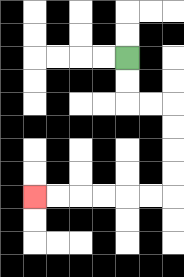{'start': '[5, 2]', 'end': '[1, 8]', 'path_directions': 'D,D,R,R,D,D,D,D,L,L,L,L,L,L', 'path_coordinates': '[[5, 2], [5, 3], [5, 4], [6, 4], [7, 4], [7, 5], [7, 6], [7, 7], [7, 8], [6, 8], [5, 8], [4, 8], [3, 8], [2, 8], [1, 8]]'}